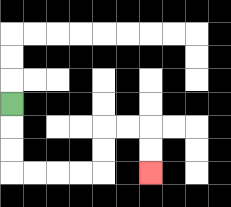{'start': '[0, 4]', 'end': '[6, 7]', 'path_directions': 'D,D,D,R,R,R,R,U,U,R,R,D,D', 'path_coordinates': '[[0, 4], [0, 5], [0, 6], [0, 7], [1, 7], [2, 7], [3, 7], [4, 7], [4, 6], [4, 5], [5, 5], [6, 5], [6, 6], [6, 7]]'}